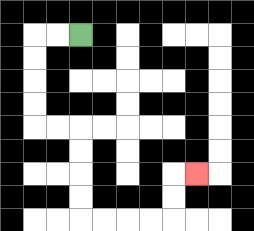{'start': '[3, 1]', 'end': '[8, 7]', 'path_directions': 'L,L,D,D,D,D,R,R,D,D,D,D,R,R,R,R,U,U,R', 'path_coordinates': '[[3, 1], [2, 1], [1, 1], [1, 2], [1, 3], [1, 4], [1, 5], [2, 5], [3, 5], [3, 6], [3, 7], [3, 8], [3, 9], [4, 9], [5, 9], [6, 9], [7, 9], [7, 8], [7, 7], [8, 7]]'}